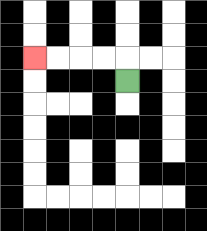{'start': '[5, 3]', 'end': '[1, 2]', 'path_directions': 'U,L,L,L,L', 'path_coordinates': '[[5, 3], [5, 2], [4, 2], [3, 2], [2, 2], [1, 2]]'}